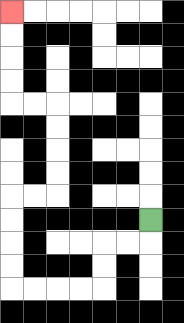{'start': '[6, 9]', 'end': '[0, 0]', 'path_directions': 'D,L,L,D,D,L,L,L,L,U,U,U,U,R,R,U,U,U,U,L,L,U,U,U,U', 'path_coordinates': '[[6, 9], [6, 10], [5, 10], [4, 10], [4, 11], [4, 12], [3, 12], [2, 12], [1, 12], [0, 12], [0, 11], [0, 10], [0, 9], [0, 8], [1, 8], [2, 8], [2, 7], [2, 6], [2, 5], [2, 4], [1, 4], [0, 4], [0, 3], [0, 2], [0, 1], [0, 0]]'}